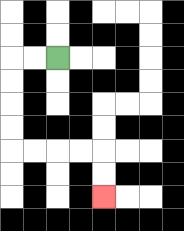{'start': '[2, 2]', 'end': '[4, 8]', 'path_directions': 'L,L,D,D,D,D,R,R,R,R,D,D', 'path_coordinates': '[[2, 2], [1, 2], [0, 2], [0, 3], [0, 4], [0, 5], [0, 6], [1, 6], [2, 6], [3, 6], [4, 6], [4, 7], [4, 8]]'}